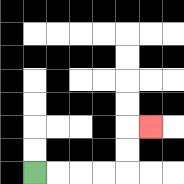{'start': '[1, 7]', 'end': '[6, 5]', 'path_directions': 'R,R,R,R,U,U,R', 'path_coordinates': '[[1, 7], [2, 7], [3, 7], [4, 7], [5, 7], [5, 6], [5, 5], [6, 5]]'}